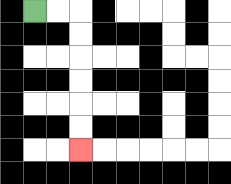{'start': '[1, 0]', 'end': '[3, 6]', 'path_directions': 'R,R,D,D,D,D,D,D', 'path_coordinates': '[[1, 0], [2, 0], [3, 0], [3, 1], [3, 2], [3, 3], [3, 4], [3, 5], [3, 6]]'}